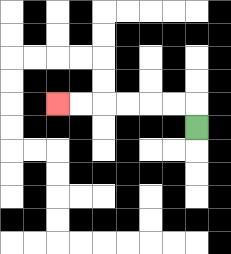{'start': '[8, 5]', 'end': '[2, 4]', 'path_directions': 'U,L,L,L,L,L,L', 'path_coordinates': '[[8, 5], [8, 4], [7, 4], [6, 4], [5, 4], [4, 4], [3, 4], [2, 4]]'}